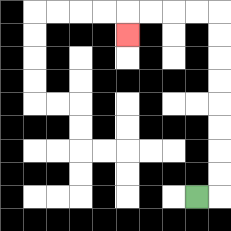{'start': '[8, 8]', 'end': '[5, 1]', 'path_directions': 'R,U,U,U,U,U,U,U,U,L,L,L,L,D', 'path_coordinates': '[[8, 8], [9, 8], [9, 7], [9, 6], [9, 5], [9, 4], [9, 3], [9, 2], [9, 1], [9, 0], [8, 0], [7, 0], [6, 0], [5, 0], [5, 1]]'}